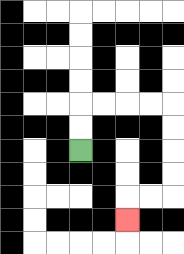{'start': '[3, 6]', 'end': '[5, 9]', 'path_directions': 'U,U,R,R,R,R,D,D,D,D,L,L,D', 'path_coordinates': '[[3, 6], [3, 5], [3, 4], [4, 4], [5, 4], [6, 4], [7, 4], [7, 5], [7, 6], [7, 7], [7, 8], [6, 8], [5, 8], [5, 9]]'}